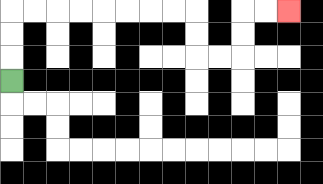{'start': '[0, 3]', 'end': '[12, 0]', 'path_directions': 'U,U,U,R,R,R,R,R,R,R,R,D,D,R,R,U,U,R,R', 'path_coordinates': '[[0, 3], [0, 2], [0, 1], [0, 0], [1, 0], [2, 0], [3, 0], [4, 0], [5, 0], [6, 0], [7, 0], [8, 0], [8, 1], [8, 2], [9, 2], [10, 2], [10, 1], [10, 0], [11, 0], [12, 0]]'}